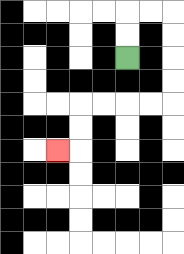{'start': '[5, 2]', 'end': '[2, 6]', 'path_directions': 'U,U,R,R,D,D,D,D,L,L,L,L,D,D,L', 'path_coordinates': '[[5, 2], [5, 1], [5, 0], [6, 0], [7, 0], [7, 1], [7, 2], [7, 3], [7, 4], [6, 4], [5, 4], [4, 4], [3, 4], [3, 5], [3, 6], [2, 6]]'}